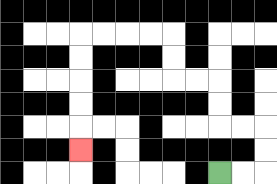{'start': '[9, 7]', 'end': '[3, 6]', 'path_directions': 'R,R,U,U,L,L,U,U,L,L,U,U,L,L,L,L,D,D,D,D,D', 'path_coordinates': '[[9, 7], [10, 7], [11, 7], [11, 6], [11, 5], [10, 5], [9, 5], [9, 4], [9, 3], [8, 3], [7, 3], [7, 2], [7, 1], [6, 1], [5, 1], [4, 1], [3, 1], [3, 2], [3, 3], [3, 4], [3, 5], [3, 6]]'}